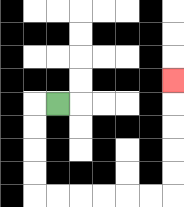{'start': '[2, 4]', 'end': '[7, 3]', 'path_directions': 'L,D,D,D,D,R,R,R,R,R,R,U,U,U,U,U', 'path_coordinates': '[[2, 4], [1, 4], [1, 5], [1, 6], [1, 7], [1, 8], [2, 8], [3, 8], [4, 8], [5, 8], [6, 8], [7, 8], [7, 7], [7, 6], [7, 5], [7, 4], [7, 3]]'}